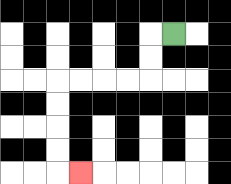{'start': '[7, 1]', 'end': '[3, 7]', 'path_directions': 'L,D,D,L,L,L,L,D,D,D,D,R', 'path_coordinates': '[[7, 1], [6, 1], [6, 2], [6, 3], [5, 3], [4, 3], [3, 3], [2, 3], [2, 4], [2, 5], [2, 6], [2, 7], [3, 7]]'}